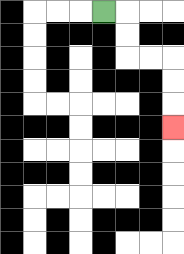{'start': '[4, 0]', 'end': '[7, 5]', 'path_directions': 'R,D,D,R,R,D,D,D', 'path_coordinates': '[[4, 0], [5, 0], [5, 1], [5, 2], [6, 2], [7, 2], [7, 3], [7, 4], [7, 5]]'}